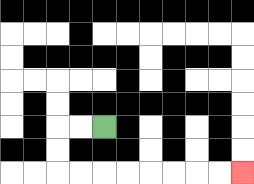{'start': '[4, 5]', 'end': '[10, 7]', 'path_directions': 'L,L,D,D,R,R,R,R,R,R,R,R', 'path_coordinates': '[[4, 5], [3, 5], [2, 5], [2, 6], [2, 7], [3, 7], [4, 7], [5, 7], [6, 7], [7, 7], [8, 7], [9, 7], [10, 7]]'}